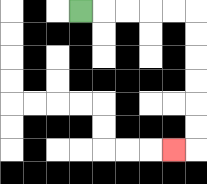{'start': '[3, 0]', 'end': '[7, 6]', 'path_directions': 'R,R,R,R,R,D,D,D,D,D,D,L', 'path_coordinates': '[[3, 0], [4, 0], [5, 0], [6, 0], [7, 0], [8, 0], [8, 1], [8, 2], [8, 3], [8, 4], [8, 5], [8, 6], [7, 6]]'}